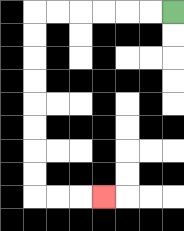{'start': '[7, 0]', 'end': '[4, 8]', 'path_directions': 'L,L,L,L,L,L,D,D,D,D,D,D,D,D,R,R,R', 'path_coordinates': '[[7, 0], [6, 0], [5, 0], [4, 0], [3, 0], [2, 0], [1, 0], [1, 1], [1, 2], [1, 3], [1, 4], [1, 5], [1, 6], [1, 7], [1, 8], [2, 8], [3, 8], [4, 8]]'}